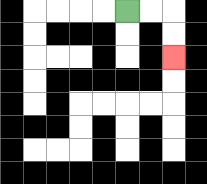{'start': '[5, 0]', 'end': '[7, 2]', 'path_directions': 'R,R,D,D', 'path_coordinates': '[[5, 0], [6, 0], [7, 0], [7, 1], [7, 2]]'}